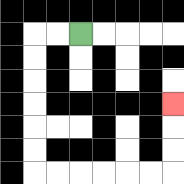{'start': '[3, 1]', 'end': '[7, 4]', 'path_directions': 'L,L,D,D,D,D,D,D,R,R,R,R,R,R,U,U,U', 'path_coordinates': '[[3, 1], [2, 1], [1, 1], [1, 2], [1, 3], [1, 4], [1, 5], [1, 6], [1, 7], [2, 7], [3, 7], [4, 7], [5, 7], [6, 7], [7, 7], [7, 6], [7, 5], [7, 4]]'}